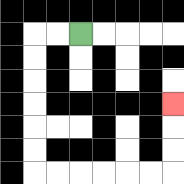{'start': '[3, 1]', 'end': '[7, 4]', 'path_directions': 'L,L,D,D,D,D,D,D,R,R,R,R,R,R,U,U,U', 'path_coordinates': '[[3, 1], [2, 1], [1, 1], [1, 2], [1, 3], [1, 4], [1, 5], [1, 6], [1, 7], [2, 7], [3, 7], [4, 7], [5, 7], [6, 7], [7, 7], [7, 6], [7, 5], [7, 4]]'}